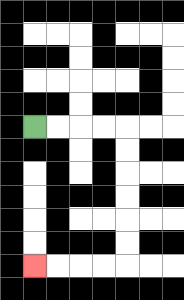{'start': '[1, 5]', 'end': '[1, 11]', 'path_directions': 'R,R,R,R,D,D,D,D,D,D,L,L,L,L', 'path_coordinates': '[[1, 5], [2, 5], [3, 5], [4, 5], [5, 5], [5, 6], [5, 7], [5, 8], [5, 9], [5, 10], [5, 11], [4, 11], [3, 11], [2, 11], [1, 11]]'}